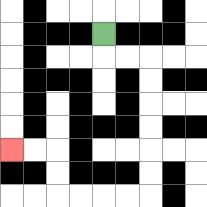{'start': '[4, 1]', 'end': '[0, 6]', 'path_directions': 'D,R,R,D,D,D,D,D,D,L,L,L,L,U,U,L,L', 'path_coordinates': '[[4, 1], [4, 2], [5, 2], [6, 2], [6, 3], [6, 4], [6, 5], [6, 6], [6, 7], [6, 8], [5, 8], [4, 8], [3, 8], [2, 8], [2, 7], [2, 6], [1, 6], [0, 6]]'}